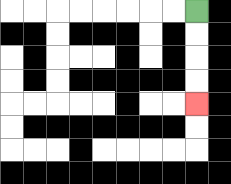{'start': '[8, 0]', 'end': '[8, 4]', 'path_directions': 'D,D,D,D', 'path_coordinates': '[[8, 0], [8, 1], [8, 2], [8, 3], [8, 4]]'}